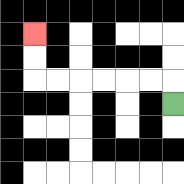{'start': '[7, 4]', 'end': '[1, 1]', 'path_directions': 'U,L,L,L,L,L,L,U,U', 'path_coordinates': '[[7, 4], [7, 3], [6, 3], [5, 3], [4, 3], [3, 3], [2, 3], [1, 3], [1, 2], [1, 1]]'}